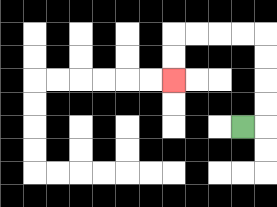{'start': '[10, 5]', 'end': '[7, 3]', 'path_directions': 'R,U,U,U,U,L,L,L,L,D,D', 'path_coordinates': '[[10, 5], [11, 5], [11, 4], [11, 3], [11, 2], [11, 1], [10, 1], [9, 1], [8, 1], [7, 1], [7, 2], [7, 3]]'}